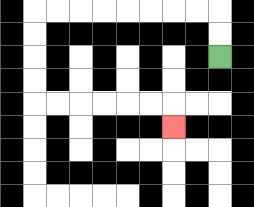{'start': '[9, 2]', 'end': '[7, 5]', 'path_directions': 'U,U,L,L,L,L,L,L,L,L,D,D,D,D,R,R,R,R,R,R,D', 'path_coordinates': '[[9, 2], [9, 1], [9, 0], [8, 0], [7, 0], [6, 0], [5, 0], [4, 0], [3, 0], [2, 0], [1, 0], [1, 1], [1, 2], [1, 3], [1, 4], [2, 4], [3, 4], [4, 4], [5, 4], [6, 4], [7, 4], [7, 5]]'}